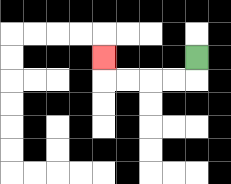{'start': '[8, 2]', 'end': '[4, 2]', 'path_directions': 'D,L,L,L,L,U', 'path_coordinates': '[[8, 2], [8, 3], [7, 3], [6, 3], [5, 3], [4, 3], [4, 2]]'}